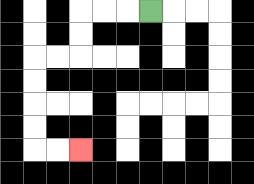{'start': '[6, 0]', 'end': '[3, 6]', 'path_directions': 'L,L,L,D,D,L,L,D,D,D,D,R,R', 'path_coordinates': '[[6, 0], [5, 0], [4, 0], [3, 0], [3, 1], [3, 2], [2, 2], [1, 2], [1, 3], [1, 4], [1, 5], [1, 6], [2, 6], [3, 6]]'}